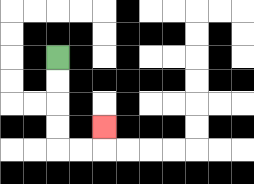{'start': '[2, 2]', 'end': '[4, 5]', 'path_directions': 'D,D,D,D,R,R,U', 'path_coordinates': '[[2, 2], [2, 3], [2, 4], [2, 5], [2, 6], [3, 6], [4, 6], [4, 5]]'}